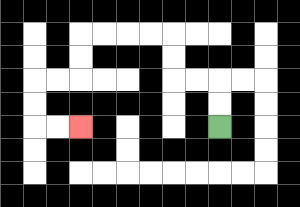{'start': '[9, 5]', 'end': '[3, 5]', 'path_directions': 'U,U,L,L,U,U,L,L,L,L,D,D,L,L,D,D,R,R', 'path_coordinates': '[[9, 5], [9, 4], [9, 3], [8, 3], [7, 3], [7, 2], [7, 1], [6, 1], [5, 1], [4, 1], [3, 1], [3, 2], [3, 3], [2, 3], [1, 3], [1, 4], [1, 5], [2, 5], [3, 5]]'}